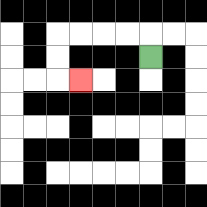{'start': '[6, 2]', 'end': '[3, 3]', 'path_directions': 'U,L,L,L,L,D,D,R', 'path_coordinates': '[[6, 2], [6, 1], [5, 1], [4, 1], [3, 1], [2, 1], [2, 2], [2, 3], [3, 3]]'}